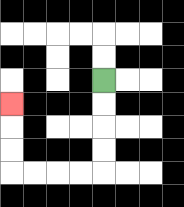{'start': '[4, 3]', 'end': '[0, 4]', 'path_directions': 'D,D,D,D,L,L,L,L,U,U,U', 'path_coordinates': '[[4, 3], [4, 4], [4, 5], [4, 6], [4, 7], [3, 7], [2, 7], [1, 7], [0, 7], [0, 6], [0, 5], [0, 4]]'}